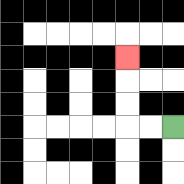{'start': '[7, 5]', 'end': '[5, 2]', 'path_directions': 'L,L,U,U,U', 'path_coordinates': '[[7, 5], [6, 5], [5, 5], [5, 4], [5, 3], [5, 2]]'}